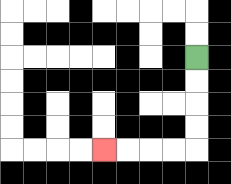{'start': '[8, 2]', 'end': '[4, 6]', 'path_directions': 'D,D,D,D,L,L,L,L', 'path_coordinates': '[[8, 2], [8, 3], [8, 4], [8, 5], [8, 6], [7, 6], [6, 6], [5, 6], [4, 6]]'}